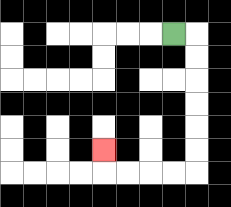{'start': '[7, 1]', 'end': '[4, 6]', 'path_directions': 'R,D,D,D,D,D,D,L,L,L,L,U', 'path_coordinates': '[[7, 1], [8, 1], [8, 2], [8, 3], [8, 4], [8, 5], [8, 6], [8, 7], [7, 7], [6, 7], [5, 7], [4, 7], [4, 6]]'}